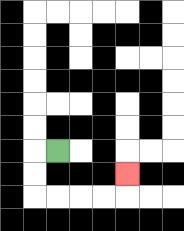{'start': '[2, 6]', 'end': '[5, 7]', 'path_directions': 'L,D,D,R,R,R,R,U', 'path_coordinates': '[[2, 6], [1, 6], [1, 7], [1, 8], [2, 8], [3, 8], [4, 8], [5, 8], [5, 7]]'}